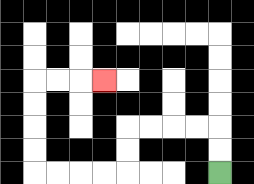{'start': '[9, 7]', 'end': '[4, 3]', 'path_directions': 'U,U,L,L,L,L,D,D,L,L,L,L,U,U,U,U,R,R,R', 'path_coordinates': '[[9, 7], [9, 6], [9, 5], [8, 5], [7, 5], [6, 5], [5, 5], [5, 6], [5, 7], [4, 7], [3, 7], [2, 7], [1, 7], [1, 6], [1, 5], [1, 4], [1, 3], [2, 3], [3, 3], [4, 3]]'}